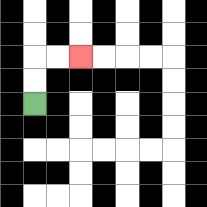{'start': '[1, 4]', 'end': '[3, 2]', 'path_directions': 'U,U,R,R', 'path_coordinates': '[[1, 4], [1, 3], [1, 2], [2, 2], [3, 2]]'}